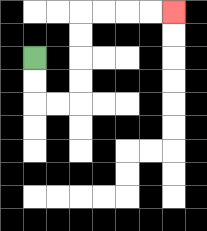{'start': '[1, 2]', 'end': '[7, 0]', 'path_directions': 'D,D,R,R,U,U,U,U,R,R,R,R', 'path_coordinates': '[[1, 2], [1, 3], [1, 4], [2, 4], [3, 4], [3, 3], [3, 2], [3, 1], [3, 0], [4, 0], [5, 0], [6, 0], [7, 0]]'}